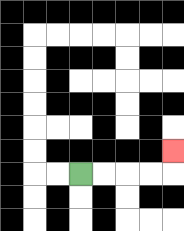{'start': '[3, 7]', 'end': '[7, 6]', 'path_directions': 'R,R,R,R,U', 'path_coordinates': '[[3, 7], [4, 7], [5, 7], [6, 7], [7, 7], [7, 6]]'}